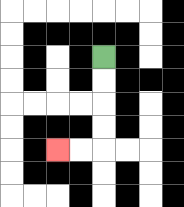{'start': '[4, 2]', 'end': '[2, 6]', 'path_directions': 'D,D,D,D,L,L', 'path_coordinates': '[[4, 2], [4, 3], [4, 4], [4, 5], [4, 6], [3, 6], [2, 6]]'}